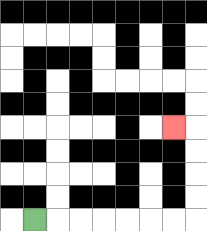{'start': '[1, 9]', 'end': '[7, 5]', 'path_directions': 'R,R,R,R,R,R,R,U,U,U,U,L', 'path_coordinates': '[[1, 9], [2, 9], [3, 9], [4, 9], [5, 9], [6, 9], [7, 9], [8, 9], [8, 8], [8, 7], [8, 6], [8, 5], [7, 5]]'}